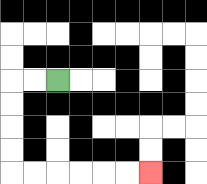{'start': '[2, 3]', 'end': '[6, 7]', 'path_directions': 'L,L,D,D,D,D,R,R,R,R,R,R', 'path_coordinates': '[[2, 3], [1, 3], [0, 3], [0, 4], [0, 5], [0, 6], [0, 7], [1, 7], [2, 7], [3, 7], [4, 7], [5, 7], [6, 7]]'}